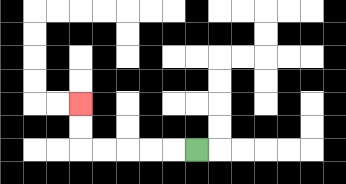{'start': '[8, 6]', 'end': '[3, 4]', 'path_directions': 'L,L,L,L,L,U,U', 'path_coordinates': '[[8, 6], [7, 6], [6, 6], [5, 6], [4, 6], [3, 6], [3, 5], [3, 4]]'}